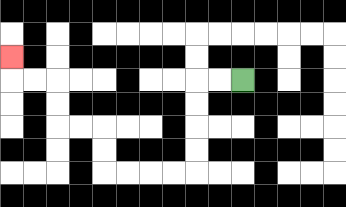{'start': '[10, 3]', 'end': '[0, 2]', 'path_directions': 'L,L,D,D,D,D,L,L,L,L,U,U,L,L,U,U,L,L,U', 'path_coordinates': '[[10, 3], [9, 3], [8, 3], [8, 4], [8, 5], [8, 6], [8, 7], [7, 7], [6, 7], [5, 7], [4, 7], [4, 6], [4, 5], [3, 5], [2, 5], [2, 4], [2, 3], [1, 3], [0, 3], [0, 2]]'}